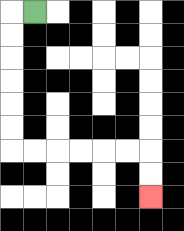{'start': '[1, 0]', 'end': '[6, 8]', 'path_directions': 'L,D,D,D,D,D,D,R,R,R,R,R,R,D,D', 'path_coordinates': '[[1, 0], [0, 0], [0, 1], [0, 2], [0, 3], [0, 4], [0, 5], [0, 6], [1, 6], [2, 6], [3, 6], [4, 6], [5, 6], [6, 6], [6, 7], [6, 8]]'}